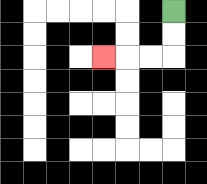{'start': '[7, 0]', 'end': '[4, 2]', 'path_directions': 'D,D,L,L,L', 'path_coordinates': '[[7, 0], [7, 1], [7, 2], [6, 2], [5, 2], [4, 2]]'}